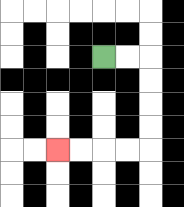{'start': '[4, 2]', 'end': '[2, 6]', 'path_directions': 'R,R,D,D,D,D,L,L,L,L', 'path_coordinates': '[[4, 2], [5, 2], [6, 2], [6, 3], [6, 4], [6, 5], [6, 6], [5, 6], [4, 6], [3, 6], [2, 6]]'}